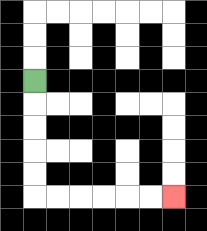{'start': '[1, 3]', 'end': '[7, 8]', 'path_directions': 'D,D,D,D,D,R,R,R,R,R,R', 'path_coordinates': '[[1, 3], [1, 4], [1, 5], [1, 6], [1, 7], [1, 8], [2, 8], [3, 8], [4, 8], [5, 8], [6, 8], [7, 8]]'}